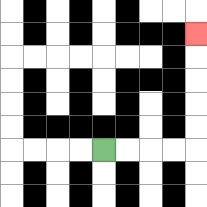{'start': '[4, 6]', 'end': '[8, 1]', 'path_directions': 'R,R,R,R,U,U,U,U,U', 'path_coordinates': '[[4, 6], [5, 6], [6, 6], [7, 6], [8, 6], [8, 5], [8, 4], [8, 3], [8, 2], [8, 1]]'}